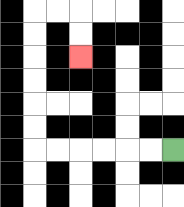{'start': '[7, 6]', 'end': '[3, 2]', 'path_directions': 'L,L,L,L,L,L,U,U,U,U,U,U,R,R,D,D', 'path_coordinates': '[[7, 6], [6, 6], [5, 6], [4, 6], [3, 6], [2, 6], [1, 6], [1, 5], [1, 4], [1, 3], [1, 2], [1, 1], [1, 0], [2, 0], [3, 0], [3, 1], [3, 2]]'}